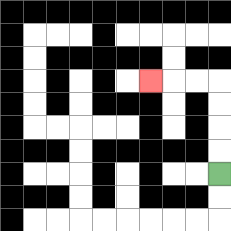{'start': '[9, 7]', 'end': '[6, 3]', 'path_directions': 'U,U,U,U,L,L,L', 'path_coordinates': '[[9, 7], [9, 6], [9, 5], [9, 4], [9, 3], [8, 3], [7, 3], [6, 3]]'}